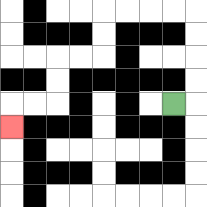{'start': '[7, 4]', 'end': '[0, 5]', 'path_directions': 'R,U,U,U,U,L,L,L,L,D,D,L,L,D,D,L,L,D', 'path_coordinates': '[[7, 4], [8, 4], [8, 3], [8, 2], [8, 1], [8, 0], [7, 0], [6, 0], [5, 0], [4, 0], [4, 1], [4, 2], [3, 2], [2, 2], [2, 3], [2, 4], [1, 4], [0, 4], [0, 5]]'}